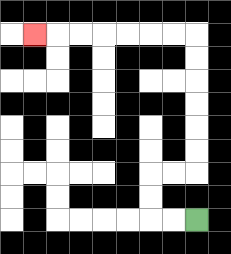{'start': '[8, 9]', 'end': '[1, 1]', 'path_directions': 'L,L,U,U,R,R,U,U,U,U,U,U,L,L,L,L,L,L,L', 'path_coordinates': '[[8, 9], [7, 9], [6, 9], [6, 8], [6, 7], [7, 7], [8, 7], [8, 6], [8, 5], [8, 4], [8, 3], [8, 2], [8, 1], [7, 1], [6, 1], [5, 1], [4, 1], [3, 1], [2, 1], [1, 1]]'}